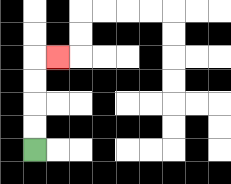{'start': '[1, 6]', 'end': '[2, 2]', 'path_directions': 'U,U,U,U,R', 'path_coordinates': '[[1, 6], [1, 5], [1, 4], [1, 3], [1, 2], [2, 2]]'}